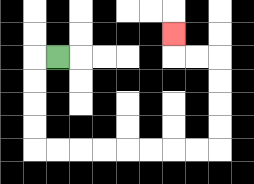{'start': '[2, 2]', 'end': '[7, 1]', 'path_directions': 'L,D,D,D,D,R,R,R,R,R,R,R,R,U,U,U,U,L,L,U', 'path_coordinates': '[[2, 2], [1, 2], [1, 3], [1, 4], [1, 5], [1, 6], [2, 6], [3, 6], [4, 6], [5, 6], [6, 6], [7, 6], [8, 6], [9, 6], [9, 5], [9, 4], [9, 3], [9, 2], [8, 2], [7, 2], [7, 1]]'}